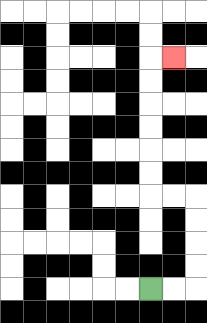{'start': '[6, 12]', 'end': '[7, 2]', 'path_directions': 'R,R,U,U,U,U,L,L,U,U,U,U,U,U,R', 'path_coordinates': '[[6, 12], [7, 12], [8, 12], [8, 11], [8, 10], [8, 9], [8, 8], [7, 8], [6, 8], [6, 7], [6, 6], [6, 5], [6, 4], [6, 3], [6, 2], [7, 2]]'}